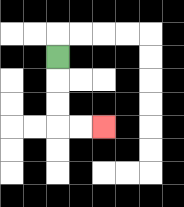{'start': '[2, 2]', 'end': '[4, 5]', 'path_directions': 'D,D,D,R,R', 'path_coordinates': '[[2, 2], [2, 3], [2, 4], [2, 5], [3, 5], [4, 5]]'}